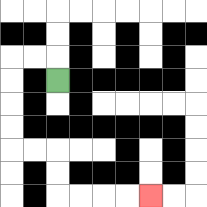{'start': '[2, 3]', 'end': '[6, 8]', 'path_directions': 'U,L,L,D,D,D,D,R,R,D,D,R,R,R,R', 'path_coordinates': '[[2, 3], [2, 2], [1, 2], [0, 2], [0, 3], [0, 4], [0, 5], [0, 6], [1, 6], [2, 6], [2, 7], [2, 8], [3, 8], [4, 8], [5, 8], [6, 8]]'}